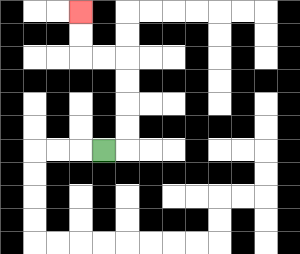{'start': '[4, 6]', 'end': '[3, 0]', 'path_directions': 'R,U,U,U,U,L,L,U,U', 'path_coordinates': '[[4, 6], [5, 6], [5, 5], [5, 4], [5, 3], [5, 2], [4, 2], [3, 2], [3, 1], [3, 0]]'}